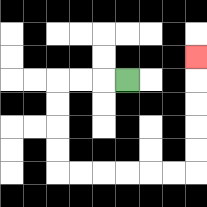{'start': '[5, 3]', 'end': '[8, 2]', 'path_directions': 'L,L,L,D,D,D,D,R,R,R,R,R,R,U,U,U,U,U', 'path_coordinates': '[[5, 3], [4, 3], [3, 3], [2, 3], [2, 4], [2, 5], [2, 6], [2, 7], [3, 7], [4, 7], [5, 7], [6, 7], [7, 7], [8, 7], [8, 6], [8, 5], [8, 4], [8, 3], [8, 2]]'}